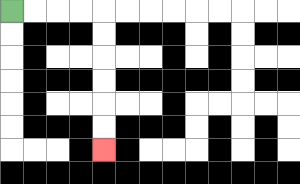{'start': '[0, 0]', 'end': '[4, 6]', 'path_directions': 'R,R,R,R,D,D,D,D,D,D', 'path_coordinates': '[[0, 0], [1, 0], [2, 0], [3, 0], [4, 0], [4, 1], [4, 2], [4, 3], [4, 4], [4, 5], [4, 6]]'}